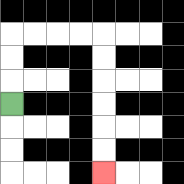{'start': '[0, 4]', 'end': '[4, 7]', 'path_directions': 'U,U,U,R,R,R,R,D,D,D,D,D,D', 'path_coordinates': '[[0, 4], [0, 3], [0, 2], [0, 1], [1, 1], [2, 1], [3, 1], [4, 1], [4, 2], [4, 3], [4, 4], [4, 5], [4, 6], [4, 7]]'}